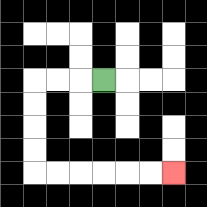{'start': '[4, 3]', 'end': '[7, 7]', 'path_directions': 'L,L,L,D,D,D,D,R,R,R,R,R,R', 'path_coordinates': '[[4, 3], [3, 3], [2, 3], [1, 3], [1, 4], [1, 5], [1, 6], [1, 7], [2, 7], [3, 7], [4, 7], [5, 7], [6, 7], [7, 7]]'}